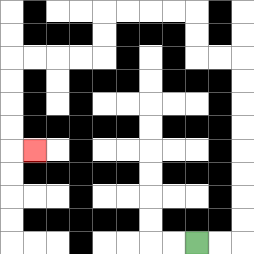{'start': '[8, 10]', 'end': '[1, 6]', 'path_directions': 'R,R,U,U,U,U,U,U,U,U,L,L,U,U,L,L,L,L,D,D,L,L,L,L,D,D,D,D,R', 'path_coordinates': '[[8, 10], [9, 10], [10, 10], [10, 9], [10, 8], [10, 7], [10, 6], [10, 5], [10, 4], [10, 3], [10, 2], [9, 2], [8, 2], [8, 1], [8, 0], [7, 0], [6, 0], [5, 0], [4, 0], [4, 1], [4, 2], [3, 2], [2, 2], [1, 2], [0, 2], [0, 3], [0, 4], [0, 5], [0, 6], [1, 6]]'}